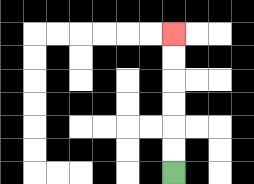{'start': '[7, 7]', 'end': '[7, 1]', 'path_directions': 'U,U,U,U,U,U', 'path_coordinates': '[[7, 7], [7, 6], [7, 5], [7, 4], [7, 3], [7, 2], [7, 1]]'}